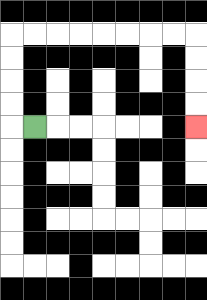{'start': '[1, 5]', 'end': '[8, 5]', 'path_directions': 'L,U,U,U,U,R,R,R,R,R,R,R,R,D,D,D,D', 'path_coordinates': '[[1, 5], [0, 5], [0, 4], [0, 3], [0, 2], [0, 1], [1, 1], [2, 1], [3, 1], [4, 1], [5, 1], [6, 1], [7, 1], [8, 1], [8, 2], [8, 3], [8, 4], [8, 5]]'}